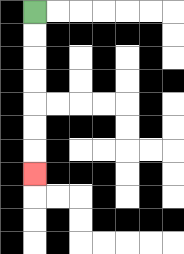{'start': '[1, 0]', 'end': '[1, 7]', 'path_directions': 'D,D,D,D,D,D,D', 'path_coordinates': '[[1, 0], [1, 1], [1, 2], [1, 3], [1, 4], [1, 5], [1, 6], [1, 7]]'}